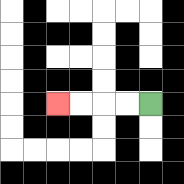{'start': '[6, 4]', 'end': '[2, 4]', 'path_directions': 'L,L,L,L', 'path_coordinates': '[[6, 4], [5, 4], [4, 4], [3, 4], [2, 4]]'}